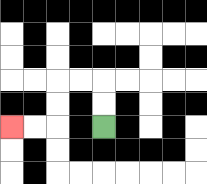{'start': '[4, 5]', 'end': '[0, 5]', 'path_directions': 'U,U,L,L,D,D,L,L', 'path_coordinates': '[[4, 5], [4, 4], [4, 3], [3, 3], [2, 3], [2, 4], [2, 5], [1, 5], [0, 5]]'}